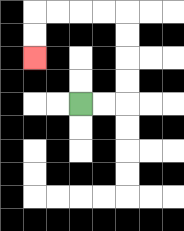{'start': '[3, 4]', 'end': '[1, 2]', 'path_directions': 'R,R,U,U,U,U,L,L,L,L,D,D', 'path_coordinates': '[[3, 4], [4, 4], [5, 4], [5, 3], [5, 2], [5, 1], [5, 0], [4, 0], [3, 0], [2, 0], [1, 0], [1, 1], [1, 2]]'}